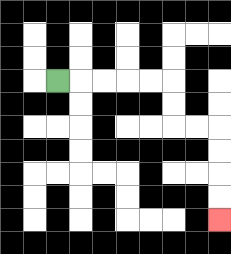{'start': '[2, 3]', 'end': '[9, 9]', 'path_directions': 'R,R,R,R,R,D,D,R,R,D,D,D,D', 'path_coordinates': '[[2, 3], [3, 3], [4, 3], [5, 3], [6, 3], [7, 3], [7, 4], [7, 5], [8, 5], [9, 5], [9, 6], [9, 7], [9, 8], [9, 9]]'}